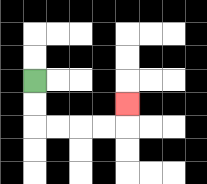{'start': '[1, 3]', 'end': '[5, 4]', 'path_directions': 'D,D,R,R,R,R,U', 'path_coordinates': '[[1, 3], [1, 4], [1, 5], [2, 5], [3, 5], [4, 5], [5, 5], [5, 4]]'}